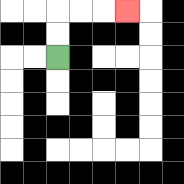{'start': '[2, 2]', 'end': '[5, 0]', 'path_directions': 'U,U,R,R,R', 'path_coordinates': '[[2, 2], [2, 1], [2, 0], [3, 0], [4, 0], [5, 0]]'}